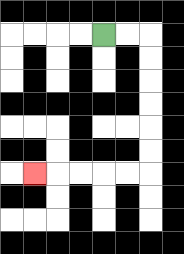{'start': '[4, 1]', 'end': '[1, 7]', 'path_directions': 'R,R,D,D,D,D,D,D,L,L,L,L,L', 'path_coordinates': '[[4, 1], [5, 1], [6, 1], [6, 2], [6, 3], [6, 4], [6, 5], [6, 6], [6, 7], [5, 7], [4, 7], [3, 7], [2, 7], [1, 7]]'}